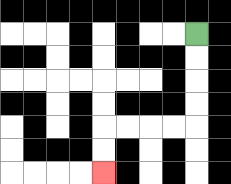{'start': '[8, 1]', 'end': '[4, 7]', 'path_directions': 'D,D,D,D,L,L,L,L,D,D', 'path_coordinates': '[[8, 1], [8, 2], [8, 3], [8, 4], [8, 5], [7, 5], [6, 5], [5, 5], [4, 5], [4, 6], [4, 7]]'}